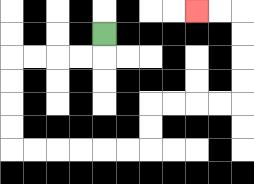{'start': '[4, 1]', 'end': '[8, 0]', 'path_directions': 'D,L,L,L,L,D,D,D,D,R,R,R,R,R,R,U,U,R,R,R,R,U,U,U,U,L,L', 'path_coordinates': '[[4, 1], [4, 2], [3, 2], [2, 2], [1, 2], [0, 2], [0, 3], [0, 4], [0, 5], [0, 6], [1, 6], [2, 6], [3, 6], [4, 6], [5, 6], [6, 6], [6, 5], [6, 4], [7, 4], [8, 4], [9, 4], [10, 4], [10, 3], [10, 2], [10, 1], [10, 0], [9, 0], [8, 0]]'}